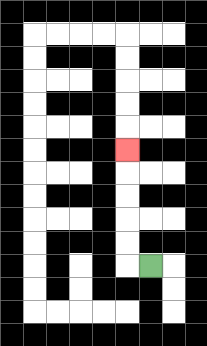{'start': '[6, 11]', 'end': '[5, 6]', 'path_directions': 'L,U,U,U,U,U', 'path_coordinates': '[[6, 11], [5, 11], [5, 10], [5, 9], [5, 8], [5, 7], [5, 6]]'}